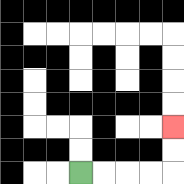{'start': '[3, 7]', 'end': '[7, 5]', 'path_directions': 'R,R,R,R,U,U', 'path_coordinates': '[[3, 7], [4, 7], [5, 7], [6, 7], [7, 7], [7, 6], [7, 5]]'}